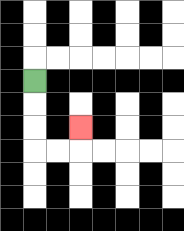{'start': '[1, 3]', 'end': '[3, 5]', 'path_directions': 'D,D,D,R,R,U', 'path_coordinates': '[[1, 3], [1, 4], [1, 5], [1, 6], [2, 6], [3, 6], [3, 5]]'}